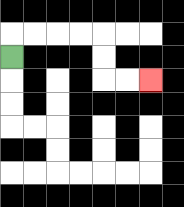{'start': '[0, 2]', 'end': '[6, 3]', 'path_directions': 'U,R,R,R,R,D,D,R,R', 'path_coordinates': '[[0, 2], [0, 1], [1, 1], [2, 1], [3, 1], [4, 1], [4, 2], [4, 3], [5, 3], [6, 3]]'}